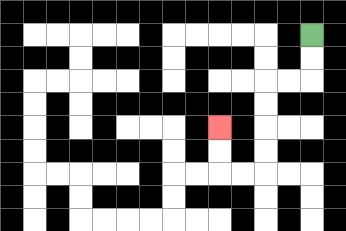{'start': '[13, 1]', 'end': '[9, 5]', 'path_directions': 'D,D,L,L,D,D,D,D,L,L,U,U', 'path_coordinates': '[[13, 1], [13, 2], [13, 3], [12, 3], [11, 3], [11, 4], [11, 5], [11, 6], [11, 7], [10, 7], [9, 7], [9, 6], [9, 5]]'}